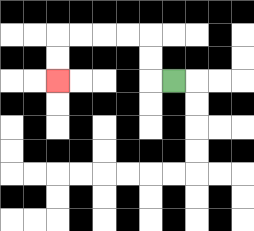{'start': '[7, 3]', 'end': '[2, 3]', 'path_directions': 'L,U,U,L,L,L,L,D,D', 'path_coordinates': '[[7, 3], [6, 3], [6, 2], [6, 1], [5, 1], [4, 1], [3, 1], [2, 1], [2, 2], [2, 3]]'}